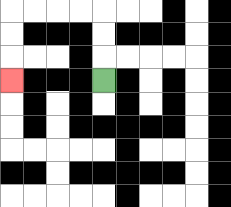{'start': '[4, 3]', 'end': '[0, 3]', 'path_directions': 'U,U,U,L,L,L,L,D,D,D', 'path_coordinates': '[[4, 3], [4, 2], [4, 1], [4, 0], [3, 0], [2, 0], [1, 0], [0, 0], [0, 1], [0, 2], [0, 3]]'}